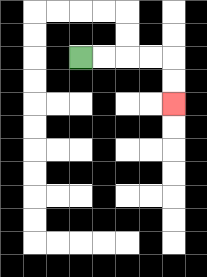{'start': '[3, 2]', 'end': '[7, 4]', 'path_directions': 'R,R,R,R,D,D', 'path_coordinates': '[[3, 2], [4, 2], [5, 2], [6, 2], [7, 2], [7, 3], [7, 4]]'}